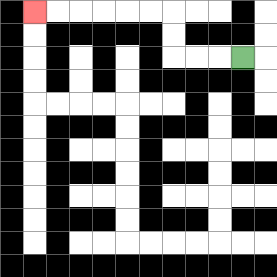{'start': '[10, 2]', 'end': '[1, 0]', 'path_directions': 'L,L,L,U,U,L,L,L,L,L,L', 'path_coordinates': '[[10, 2], [9, 2], [8, 2], [7, 2], [7, 1], [7, 0], [6, 0], [5, 0], [4, 0], [3, 0], [2, 0], [1, 0]]'}